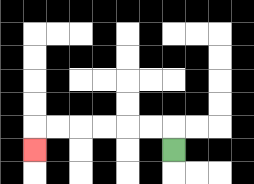{'start': '[7, 6]', 'end': '[1, 6]', 'path_directions': 'U,L,L,L,L,L,L,D', 'path_coordinates': '[[7, 6], [7, 5], [6, 5], [5, 5], [4, 5], [3, 5], [2, 5], [1, 5], [1, 6]]'}